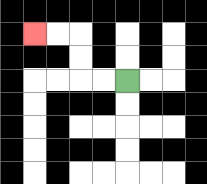{'start': '[5, 3]', 'end': '[1, 1]', 'path_directions': 'L,L,U,U,L,L', 'path_coordinates': '[[5, 3], [4, 3], [3, 3], [3, 2], [3, 1], [2, 1], [1, 1]]'}